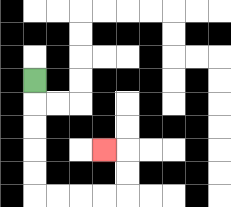{'start': '[1, 3]', 'end': '[4, 6]', 'path_directions': 'D,D,D,D,D,R,R,R,R,U,U,L', 'path_coordinates': '[[1, 3], [1, 4], [1, 5], [1, 6], [1, 7], [1, 8], [2, 8], [3, 8], [4, 8], [5, 8], [5, 7], [5, 6], [4, 6]]'}